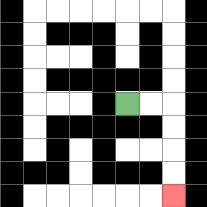{'start': '[5, 4]', 'end': '[7, 8]', 'path_directions': 'R,R,D,D,D,D', 'path_coordinates': '[[5, 4], [6, 4], [7, 4], [7, 5], [7, 6], [7, 7], [7, 8]]'}